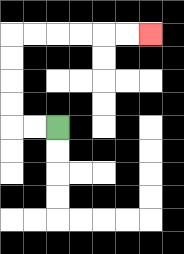{'start': '[2, 5]', 'end': '[6, 1]', 'path_directions': 'L,L,U,U,U,U,R,R,R,R,R,R', 'path_coordinates': '[[2, 5], [1, 5], [0, 5], [0, 4], [0, 3], [0, 2], [0, 1], [1, 1], [2, 1], [3, 1], [4, 1], [5, 1], [6, 1]]'}